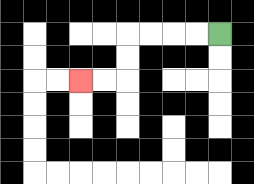{'start': '[9, 1]', 'end': '[3, 3]', 'path_directions': 'L,L,L,L,D,D,L,L', 'path_coordinates': '[[9, 1], [8, 1], [7, 1], [6, 1], [5, 1], [5, 2], [5, 3], [4, 3], [3, 3]]'}